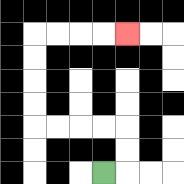{'start': '[4, 7]', 'end': '[5, 1]', 'path_directions': 'R,U,U,L,L,L,L,U,U,U,U,R,R,R,R', 'path_coordinates': '[[4, 7], [5, 7], [5, 6], [5, 5], [4, 5], [3, 5], [2, 5], [1, 5], [1, 4], [1, 3], [1, 2], [1, 1], [2, 1], [3, 1], [4, 1], [5, 1]]'}